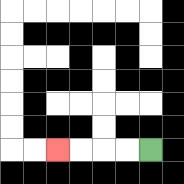{'start': '[6, 6]', 'end': '[2, 6]', 'path_directions': 'L,L,L,L', 'path_coordinates': '[[6, 6], [5, 6], [4, 6], [3, 6], [2, 6]]'}